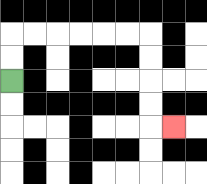{'start': '[0, 3]', 'end': '[7, 5]', 'path_directions': 'U,U,R,R,R,R,R,R,D,D,D,D,R', 'path_coordinates': '[[0, 3], [0, 2], [0, 1], [1, 1], [2, 1], [3, 1], [4, 1], [5, 1], [6, 1], [6, 2], [6, 3], [6, 4], [6, 5], [7, 5]]'}